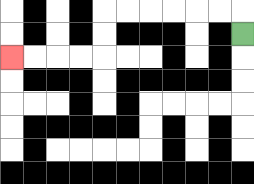{'start': '[10, 1]', 'end': '[0, 2]', 'path_directions': 'U,L,L,L,L,L,L,D,D,L,L,L,L', 'path_coordinates': '[[10, 1], [10, 0], [9, 0], [8, 0], [7, 0], [6, 0], [5, 0], [4, 0], [4, 1], [4, 2], [3, 2], [2, 2], [1, 2], [0, 2]]'}